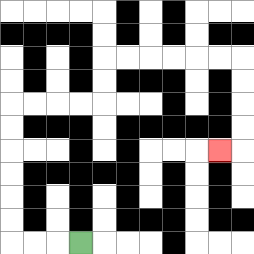{'start': '[3, 10]', 'end': '[9, 6]', 'path_directions': 'L,L,L,U,U,U,U,U,U,R,R,R,R,U,U,R,R,R,R,R,R,D,D,D,D,L', 'path_coordinates': '[[3, 10], [2, 10], [1, 10], [0, 10], [0, 9], [0, 8], [0, 7], [0, 6], [0, 5], [0, 4], [1, 4], [2, 4], [3, 4], [4, 4], [4, 3], [4, 2], [5, 2], [6, 2], [7, 2], [8, 2], [9, 2], [10, 2], [10, 3], [10, 4], [10, 5], [10, 6], [9, 6]]'}